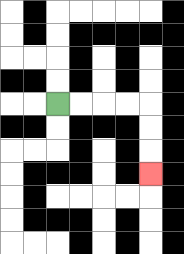{'start': '[2, 4]', 'end': '[6, 7]', 'path_directions': 'R,R,R,R,D,D,D', 'path_coordinates': '[[2, 4], [3, 4], [4, 4], [5, 4], [6, 4], [6, 5], [6, 6], [6, 7]]'}